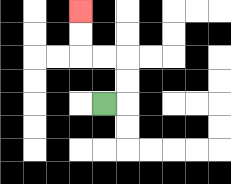{'start': '[4, 4]', 'end': '[3, 0]', 'path_directions': 'R,U,U,L,L,U,U', 'path_coordinates': '[[4, 4], [5, 4], [5, 3], [5, 2], [4, 2], [3, 2], [3, 1], [3, 0]]'}